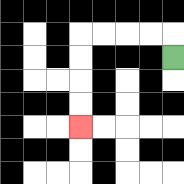{'start': '[7, 2]', 'end': '[3, 5]', 'path_directions': 'U,L,L,L,L,D,D,D,D', 'path_coordinates': '[[7, 2], [7, 1], [6, 1], [5, 1], [4, 1], [3, 1], [3, 2], [3, 3], [3, 4], [3, 5]]'}